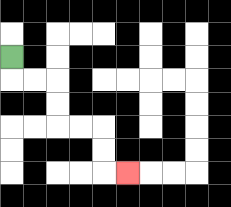{'start': '[0, 2]', 'end': '[5, 7]', 'path_directions': 'D,R,R,D,D,R,R,D,D,R', 'path_coordinates': '[[0, 2], [0, 3], [1, 3], [2, 3], [2, 4], [2, 5], [3, 5], [4, 5], [4, 6], [4, 7], [5, 7]]'}